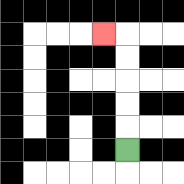{'start': '[5, 6]', 'end': '[4, 1]', 'path_directions': 'U,U,U,U,U,L', 'path_coordinates': '[[5, 6], [5, 5], [5, 4], [5, 3], [5, 2], [5, 1], [4, 1]]'}